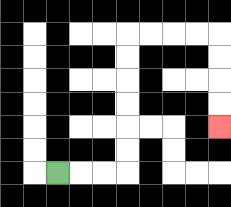{'start': '[2, 7]', 'end': '[9, 5]', 'path_directions': 'R,R,R,U,U,U,U,U,U,R,R,R,R,D,D,D,D', 'path_coordinates': '[[2, 7], [3, 7], [4, 7], [5, 7], [5, 6], [5, 5], [5, 4], [5, 3], [5, 2], [5, 1], [6, 1], [7, 1], [8, 1], [9, 1], [9, 2], [9, 3], [9, 4], [9, 5]]'}